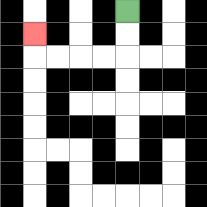{'start': '[5, 0]', 'end': '[1, 1]', 'path_directions': 'D,D,L,L,L,L,U', 'path_coordinates': '[[5, 0], [5, 1], [5, 2], [4, 2], [3, 2], [2, 2], [1, 2], [1, 1]]'}